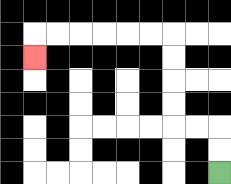{'start': '[9, 7]', 'end': '[1, 2]', 'path_directions': 'U,U,L,L,U,U,U,U,L,L,L,L,L,L,D', 'path_coordinates': '[[9, 7], [9, 6], [9, 5], [8, 5], [7, 5], [7, 4], [7, 3], [7, 2], [7, 1], [6, 1], [5, 1], [4, 1], [3, 1], [2, 1], [1, 1], [1, 2]]'}